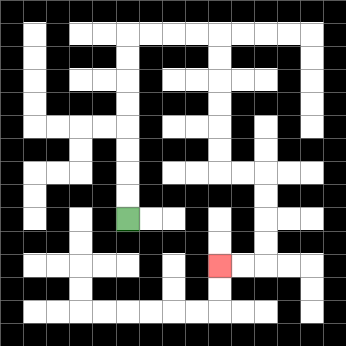{'start': '[5, 9]', 'end': '[9, 11]', 'path_directions': 'U,U,U,U,U,U,U,U,R,R,R,R,D,D,D,D,D,D,R,R,D,D,D,D,L,L', 'path_coordinates': '[[5, 9], [5, 8], [5, 7], [5, 6], [5, 5], [5, 4], [5, 3], [5, 2], [5, 1], [6, 1], [7, 1], [8, 1], [9, 1], [9, 2], [9, 3], [9, 4], [9, 5], [9, 6], [9, 7], [10, 7], [11, 7], [11, 8], [11, 9], [11, 10], [11, 11], [10, 11], [9, 11]]'}